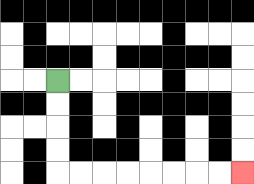{'start': '[2, 3]', 'end': '[10, 7]', 'path_directions': 'D,D,D,D,R,R,R,R,R,R,R,R', 'path_coordinates': '[[2, 3], [2, 4], [2, 5], [2, 6], [2, 7], [3, 7], [4, 7], [5, 7], [6, 7], [7, 7], [8, 7], [9, 7], [10, 7]]'}